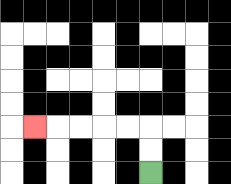{'start': '[6, 7]', 'end': '[1, 5]', 'path_directions': 'U,U,L,L,L,L,L', 'path_coordinates': '[[6, 7], [6, 6], [6, 5], [5, 5], [4, 5], [3, 5], [2, 5], [1, 5]]'}